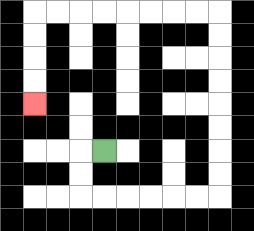{'start': '[4, 6]', 'end': '[1, 4]', 'path_directions': 'L,D,D,R,R,R,R,R,R,U,U,U,U,U,U,U,U,L,L,L,L,L,L,L,L,D,D,D,D', 'path_coordinates': '[[4, 6], [3, 6], [3, 7], [3, 8], [4, 8], [5, 8], [6, 8], [7, 8], [8, 8], [9, 8], [9, 7], [9, 6], [9, 5], [9, 4], [9, 3], [9, 2], [9, 1], [9, 0], [8, 0], [7, 0], [6, 0], [5, 0], [4, 0], [3, 0], [2, 0], [1, 0], [1, 1], [1, 2], [1, 3], [1, 4]]'}